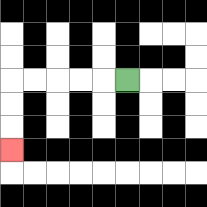{'start': '[5, 3]', 'end': '[0, 6]', 'path_directions': 'L,L,L,L,L,D,D,D', 'path_coordinates': '[[5, 3], [4, 3], [3, 3], [2, 3], [1, 3], [0, 3], [0, 4], [0, 5], [0, 6]]'}